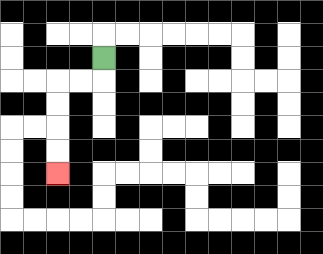{'start': '[4, 2]', 'end': '[2, 7]', 'path_directions': 'D,L,L,D,D,D,D', 'path_coordinates': '[[4, 2], [4, 3], [3, 3], [2, 3], [2, 4], [2, 5], [2, 6], [2, 7]]'}